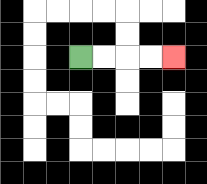{'start': '[3, 2]', 'end': '[7, 2]', 'path_directions': 'R,R,R,R', 'path_coordinates': '[[3, 2], [4, 2], [5, 2], [6, 2], [7, 2]]'}